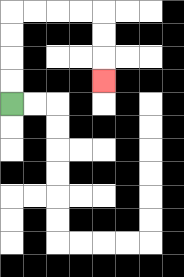{'start': '[0, 4]', 'end': '[4, 3]', 'path_directions': 'U,U,U,U,R,R,R,R,D,D,D', 'path_coordinates': '[[0, 4], [0, 3], [0, 2], [0, 1], [0, 0], [1, 0], [2, 0], [3, 0], [4, 0], [4, 1], [4, 2], [4, 3]]'}